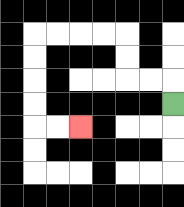{'start': '[7, 4]', 'end': '[3, 5]', 'path_directions': 'U,L,L,U,U,L,L,L,L,D,D,D,D,R,R', 'path_coordinates': '[[7, 4], [7, 3], [6, 3], [5, 3], [5, 2], [5, 1], [4, 1], [3, 1], [2, 1], [1, 1], [1, 2], [1, 3], [1, 4], [1, 5], [2, 5], [3, 5]]'}